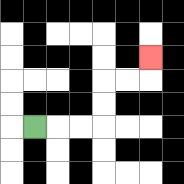{'start': '[1, 5]', 'end': '[6, 2]', 'path_directions': 'R,R,R,U,U,R,R,U', 'path_coordinates': '[[1, 5], [2, 5], [3, 5], [4, 5], [4, 4], [4, 3], [5, 3], [6, 3], [6, 2]]'}